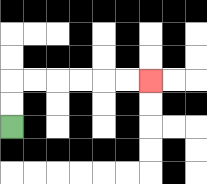{'start': '[0, 5]', 'end': '[6, 3]', 'path_directions': 'U,U,R,R,R,R,R,R', 'path_coordinates': '[[0, 5], [0, 4], [0, 3], [1, 3], [2, 3], [3, 3], [4, 3], [5, 3], [6, 3]]'}